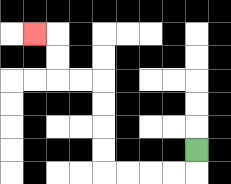{'start': '[8, 6]', 'end': '[1, 1]', 'path_directions': 'D,L,L,L,L,U,U,U,U,L,L,U,U,L', 'path_coordinates': '[[8, 6], [8, 7], [7, 7], [6, 7], [5, 7], [4, 7], [4, 6], [4, 5], [4, 4], [4, 3], [3, 3], [2, 3], [2, 2], [2, 1], [1, 1]]'}